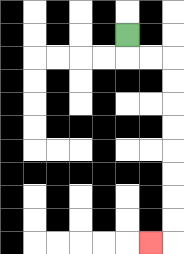{'start': '[5, 1]', 'end': '[6, 10]', 'path_directions': 'D,R,R,D,D,D,D,D,D,D,D,L', 'path_coordinates': '[[5, 1], [5, 2], [6, 2], [7, 2], [7, 3], [7, 4], [7, 5], [7, 6], [7, 7], [7, 8], [7, 9], [7, 10], [6, 10]]'}